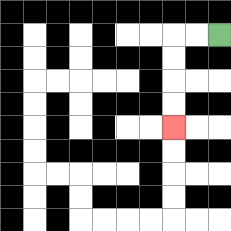{'start': '[9, 1]', 'end': '[7, 5]', 'path_directions': 'L,L,D,D,D,D', 'path_coordinates': '[[9, 1], [8, 1], [7, 1], [7, 2], [7, 3], [7, 4], [7, 5]]'}